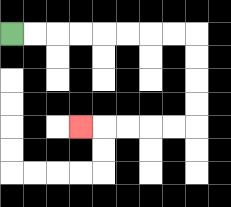{'start': '[0, 1]', 'end': '[3, 5]', 'path_directions': 'R,R,R,R,R,R,R,R,D,D,D,D,L,L,L,L,L', 'path_coordinates': '[[0, 1], [1, 1], [2, 1], [3, 1], [4, 1], [5, 1], [6, 1], [7, 1], [8, 1], [8, 2], [8, 3], [8, 4], [8, 5], [7, 5], [6, 5], [5, 5], [4, 5], [3, 5]]'}